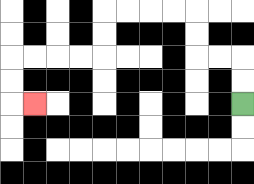{'start': '[10, 4]', 'end': '[1, 4]', 'path_directions': 'U,U,L,L,U,U,L,L,L,L,D,D,L,L,L,L,D,D,R', 'path_coordinates': '[[10, 4], [10, 3], [10, 2], [9, 2], [8, 2], [8, 1], [8, 0], [7, 0], [6, 0], [5, 0], [4, 0], [4, 1], [4, 2], [3, 2], [2, 2], [1, 2], [0, 2], [0, 3], [0, 4], [1, 4]]'}